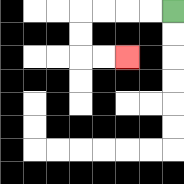{'start': '[7, 0]', 'end': '[5, 2]', 'path_directions': 'L,L,L,L,D,D,R,R', 'path_coordinates': '[[7, 0], [6, 0], [5, 0], [4, 0], [3, 0], [3, 1], [3, 2], [4, 2], [5, 2]]'}